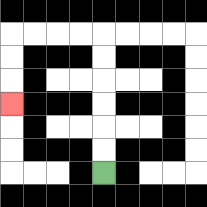{'start': '[4, 7]', 'end': '[0, 4]', 'path_directions': 'U,U,U,U,U,U,L,L,L,L,D,D,D', 'path_coordinates': '[[4, 7], [4, 6], [4, 5], [4, 4], [4, 3], [4, 2], [4, 1], [3, 1], [2, 1], [1, 1], [0, 1], [0, 2], [0, 3], [0, 4]]'}